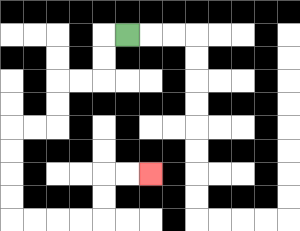{'start': '[5, 1]', 'end': '[6, 7]', 'path_directions': 'L,D,D,L,L,D,D,L,L,D,D,D,D,R,R,R,R,U,U,R,R', 'path_coordinates': '[[5, 1], [4, 1], [4, 2], [4, 3], [3, 3], [2, 3], [2, 4], [2, 5], [1, 5], [0, 5], [0, 6], [0, 7], [0, 8], [0, 9], [1, 9], [2, 9], [3, 9], [4, 9], [4, 8], [4, 7], [5, 7], [6, 7]]'}